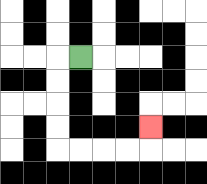{'start': '[3, 2]', 'end': '[6, 5]', 'path_directions': 'L,D,D,D,D,R,R,R,R,U', 'path_coordinates': '[[3, 2], [2, 2], [2, 3], [2, 4], [2, 5], [2, 6], [3, 6], [4, 6], [5, 6], [6, 6], [6, 5]]'}